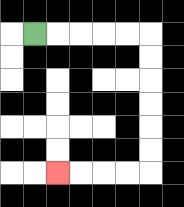{'start': '[1, 1]', 'end': '[2, 7]', 'path_directions': 'R,R,R,R,R,D,D,D,D,D,D,L,L,L,L', 'path_coordinates': '[[1, 1], [2, 1], [3, 1], [4, 1], [5, 1], [6, 1], [6, 2], [6, 3], [6, 4], [6, 5], [6, 6], [6, 7], [5, 7], [4, 7], [3, 7], [2, 7]]'}